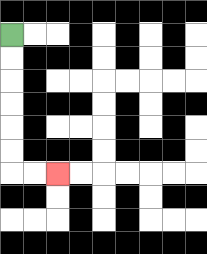{'start': '[0, 1]', 'end': '[2, 7]', 'path_directions': 'D,D,D,D,D,D,R,R', 'path_coordinates': '[[0, 1], [0, 2], [0, 3], [0, 4], [0, 5], [0, 6], [0, 7], [1, 7], [2, 7]]'}